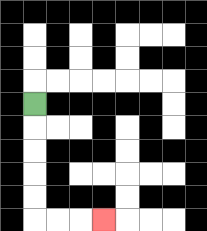{'start': '[1, 4]', 'end': '[4, 9]', 'path_directions': 'D,D,D,D,D,R,R,R', 'path_coordinates': '[[1, 4], [1, 5], [1, 6], [1, 7], [1, 8], [1, 9], [2, 9], [3, 9], [4, 9]]'}